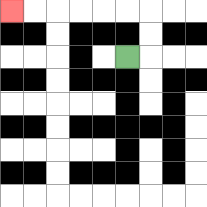{'start': '[5, 2]', 'end': '[0, 0]', 'path_directions': 'R,U,U,L,L,L,L,L,L', 'path_coordinates': '[[5, 2], [6, 2], [6, 1], [6, 0], [5, 0], [4, 0], [3, 0], [2, 0], [1, 0], [0, 0]]'}